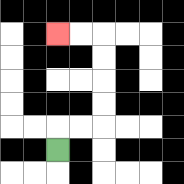{'start': '[2, 6]', 'end': '[2, 1]', 'path_directions': 'U,R,R,U,U,U,U,L,L', 'path_coordinates': '[[2, 6], [2, 5], [3, 5], [4, 5], [4, 4], [4, 3], [4, 2], [4, 1], [3, 1], [2, 1]]'}